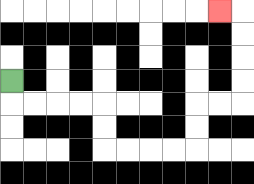{'start': '[0, 3]', 'end': '[9, 0]', 'path_directions': 'D,R,R,R,R,D,D,R,R,R,R,U,U,R,R,U,U,U,U,L', 'path_coordinates': '[[0, 3], [0, 4], [1, 4], [2, 4], [3, 4], [4, 4], [4, 5], [4, 6], [5, 6], [6, 6], [7, 6], [8, 6], [8, 5], [8, 4], [9, 4], [10, 4], [10, 3], [10, 2], [10, 1], [10, 0], [9, 0]]'}